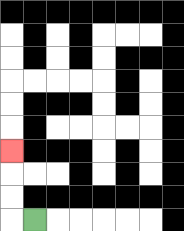{'start': '[1, 9]', 'end': '[0, 6]', 'path_directions': 'L,U,U,U', 'path_coordinates': '[[1, 9], [0, 9], [0, 8], [0, 7], [0, 6]]'}